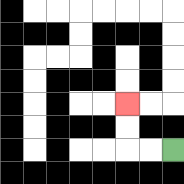{'start': '[7, 6]', 'end': '[5, 4]', 'path_directions': 'L,L,U,U', 'path_coordinates': '[[7, 6], [6, 6], [5, 6], [5, 5], [5, 4]]'}